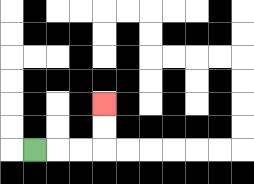{'start': '[1, 6]', 'end': '[4, 4]', 'path_directions': 'R,R,R,U,U', 'path_coordinates': '[[1, 6], [2, 6], [3, 6], [4, 6], [4, 5], [4, 4]]'}